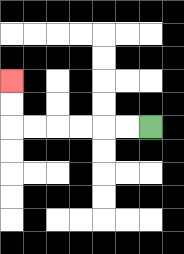{'start': '[6, 5]', 'end': '[0, 3]', 'path_directions': 'L,L,L,L,L,L,U,U', 'path_coordinates': '[[6, 5], [5, 5], [4, 5], [3, 5], [2, 5], [1, 5], [0, 5], [0, 4], [0, 3]]'}